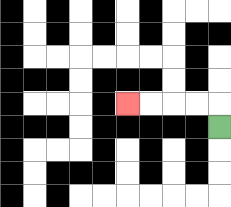{'start': '[9, 5]', 'end': '[5, 4]', 'path_directions': 'U,L,L,L,L', 'path_coordinates': '[[9, 5], [9, 4], [8, 4], [7, 4], [6, 4], [5, 4]]'}